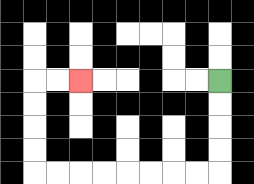{'start': '[9, 3]', 'end': '[3, 3]', 'path_directions': 'D,D,D,D,L,L,L,L,L,L,L,L,U,U,U,U,R,R', 'path_coordinates': '[[9, 3], [9, 4], [9, 5], [9, 6], [9, 7], [8, 7], [7, 7], [6, 7], [5, 7], [4, 7], [3, 7], [2, 7], [1, 7], [1, 6], [1, 5], [1, 4], [1, 3], [2, 3], [3, 3]]'}